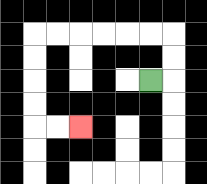{'start': '[6, 3]', 'end': '[3, 5]', 'path_directions': 'R,U,U,L,L,L,L,L,L,D,D,D,D,R,R', 'path_coordinates': '[[6, 3], [7, 3], [7, 2], [7, 1], [6, 1], [5, 1], [4, 1], [3, 1], [2, 1], [1, 1], [1, 2], [1, 3], [1, 4], [1, 5], [2, 5], [3, 5]]'}